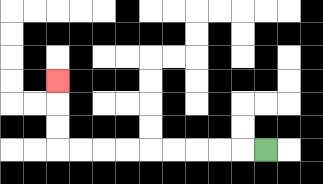{'start': '[11, 6]', 'end': '[2, 3]', 'path_directions': 'L,L,L,L,L,L,L,L,L,U,U,U', 'path_coordinates': '[[11, 6], [10, 6], [9, 6], [8, 6], [7, 6], [6, 6], [5, 6], [4, 6], [3, 6], [2, 6], [2, 5], [2, 4], [2, 3]]'}